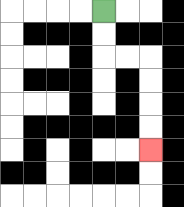{'start': '[4, 0]', 'end': '[6, 6]', 'path_directions': 'D,D,R,R,D,D,D,D', 'path_coordinates': '[[4, 0], [4, 1], [4, 2], [5, 2], [6, 2], [6, 3], [6, 4], [6, 5], [6, 6]]'}